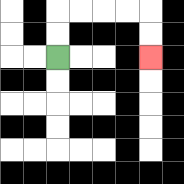{'start': '[2, 2]', 'end': '[6, 2]', 'path_directions': 'U,U,R,R,R,R,D,D', 'path_coordinates': '[[2, 2], [2, 1], [2, 0], [3, 0], [4, 0], [5, 0], [6, 0], [6, 1], [6, 2]]'}